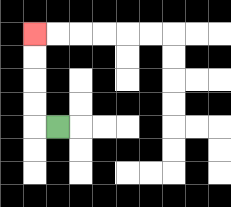{'start': '[2, 5]', 'end': '[1, 1]', 'path_directions': 'L,U,U,U,U', 'path_coordinates': '[[2, 5], [1, 5], [1, 4], [1, 3], [1, 2], [1, 1]]'}